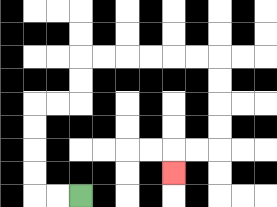{'start': '[3, 8]', 'end': '[7, 7]', 'path_directions': 'L,L,U,U,U,U,R,R,U,U,R,R,R,R,R,R,D,D,D,D,L,L,D', 'path_coordinates': '[[3, 8], [2, 8], [1, 8], [1, 7], [1, 6], [1, 5], [1, 4], [2, 4], [3, 4], [3, 3], [3, 2], [4, 2], [5, 2], [6, 2], [7, 2], [8, 2], [9, 2], [9, 3], [9, 4], [9, 5], [9, 6], [8, 6], [7, 6], [7, 7]]'}